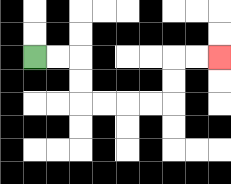{'start': '[1, 2]', 'end': '[9, 2]', 'path_directions': 'R,R,D,D,R,R,R,R,U,U,R,R', 'path_coordinates': '[[1, 2], [2, 2], [3, 2], [3, 3], [3, 4], [4, 4], [5, 4], [6, 4], [7, 4], [7, 3], [7, 2], [8, 2], [9, 2]]'}